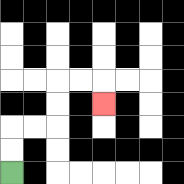{'start': '[0, 7]', 'end': '[4, 4]', 'path_directions': 'U,U,R,R,U,U,R,R,D', 'path_coordinates': '[[0, 7], [0, 6], [0, 5], [1, 5], [2, 5], [2, 4], [2, 3], [3, 3], [4, 3], [4, 4]]'}